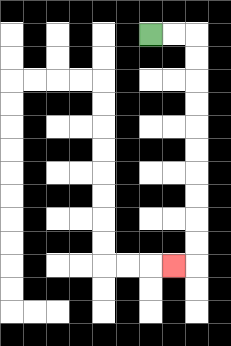{'start': '[6, 1]', 'end': '[7, 11]', 'path_directions': 'R,R,D,D,D,D,D,D,D,D,D,D,L', 'path_coordinates': '[[6, 1], [7, 1], [8, 1], [8, 2], [8, 3], [8, 4], [8, 5], [8, 6], [8, 7], [8, 8], [8, 9], [8, 10], [8, 11], [7, 11]]'}